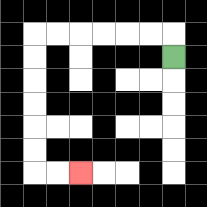{'start': '[7, 2]', 'end': '[3, 7]', 'path_directions': 'U,L,L,L,L,L,L,D,D,D,D,D,D,R,R', 'path_coordinates': '[[7, 2], [7, 1], [6, 1], [5, 1], [4, 1], [3, 1], [2, 1], [1, 1], [1, 2], [1, 3], [1, 4], [1, 5], [1, 6], [1, 7], [2, 7], [3, 7]]'}